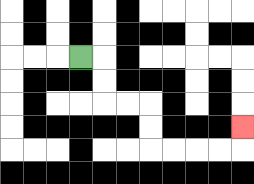{'start': '[3, 2]', 'end': '[10, 5]', 'path_directions': 'R,D,D,R,R,D,D,R,R,R,R,U', 'path_coordinates': '[[3, 2], [4, 2], [4, 3], [4, 4], [5, 4], [6, 4], [6, 5], [6, 6], [7, 6], [8, 6], [9, 6], [10, 6], [10, 5]]'}